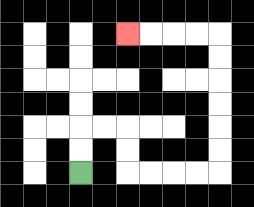{'start': '[3, 7]', 'end': '[5, 1]', 'path_directions': 'U,U,R,R,D,D,R,R,R,R,U,U,U,U,U,U,L,L,L,L', 'path_coordinates': '[[3, 7], [3, 6], [3, 5], [4, 5], [5, 5], [5, 6], [5, 7], [6, 7], [7, 7], [8, 7], [9, 7], [9, 6], [9, 5], [9, 4], [9, 3], [9, 2], [9, 1], [8, 1], [7, 1], [6, 1], [5, 1]]'}